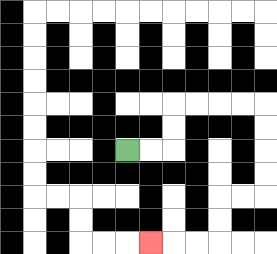{'start': '[5, 6]', 'end': '[6, 10]', 'path_directions': 'R,R,U,U,R,R,R,R,D,D,D,D,L,L,D,D,L,L,L', 'path_coordinates': '[[5, 6], [6, 6], [7, 6], [7, 5], [7, 4], [8, 4], [9, 4], [10, 4], [11, 4], [11, 5], [11, 6], [11, 7], [11, 8], [10, 8], [9, 8], [9, 9], [9, 10], [8, 10], [7, 10], [6, 10]]'}